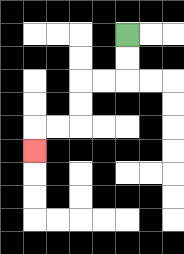{'start': '[5, 1]', 'end': '[1, 6]', 'path_directions': 'D,D,L,L,D,D,L,L,D', 'path_coordinates': '[[5, 1], [5, 2], [5, 3], [4, 3], [3, 3], [3, 4], [3, 5], [2, 5], [1, 5], [1, 6]]'}